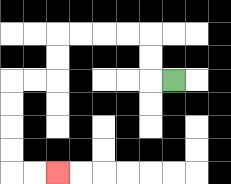{'start': '[7, 3]', 'end': '[2, 7]', 'path_directions': 'L,U,U,L,L,L,L,D,D,L,L,D,D,D,D,R,R', 'path_coordinates': '[[7, 3], [6, 3], [6, 2], [6, 1], [5, 1], [4, 1], [3, 1], [2, 1], [2, 2], [2, 3], [1, 3], [0, 3], [0, 4], [0, 5], [0, 6], [0, 7], [1, 7], [2, 7]]'}